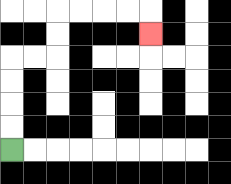{'start': '[0, 6]', 'end': '[6, 1]', 'path_directions': 'U,U,U,U,R,R,U,U,R,R,R,R,D', 'path_coordinates': '[[0, 6], [0, 5], [0, 4], [0, 3], [0, 2], [1, 2], [2, 2], [2, 1], [2, 0], [3, 0], [4, 0], [5, 0], [6, 0], [6, 1]]'}